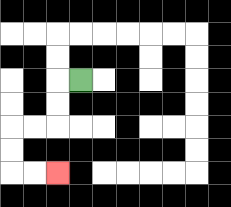{'start': '[3, 3]', 'end': '[2, 7]', 'path_directions': 'L,D,D,L,L,D,D,R,R', 'path_coordinates': '[[3, 3], [2, 3], [2, 4], [2, 5], [1, 5], [0, 5], [0, 6], [0, 7], [1, 7], [2, 7]]'}